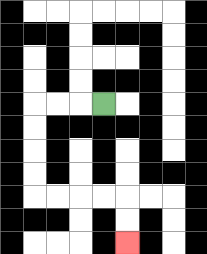{'start': '[4, 4]', 'end': '[5, 10]', 'path_directions': 'L,L,L,D,D,D,D,R,R,R,R,D,D', 'path_coordinates': '[[4, 4], [3, 4], [2, 4], [1, 4], [1, 5], [1, 6], [1, 7], [1, 8], [2, 8], [3, 8], [4, 8], [5, 8], [5, 9], [5, 10]]'}